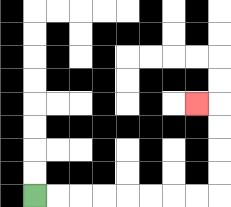{'start': '[1, 8]', 'end': '[8, 4]', 'path_directions': 'R,R,R,R,R,R,R,R,U,U,U,U,L', 'path_coordinates': '[[1, 8], [2, 8], [3, 8], [4, 8], [5, 8], [6, 8], [7, 8], [8, 8], [9, 8], [9, 7], [9, 6], [9, 5], [9, 4], [8, 4]]'}